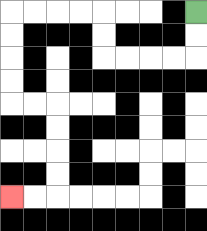{'start': '[8, 0]', 'end': '[0, 8]', 'path_directions': 'D,D,L,L,L,L,U,U,L,L,L,L,D,D,D,D,R,R,D,D,D,D,L,L', 'path_coordinates': '[[8, 0], [8, 1], [8, 2], [7, 2], [6, 2], [5, 2], [4, 2], [4, 1], [4, 0], [3, 0], [2, 0], [1, 0], [0, 0], [0, 1], [0, 2], [0, 3], [0, 4], [1, 4], [2, 4], [2, 5], [2, 6], [2, 7], [2, 8], [1, 8], [0, 8]]'}